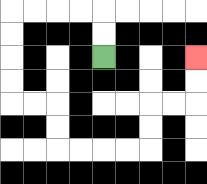{'start': '[4, 2]', 'end': '[8, 2]', 'path_directions': 'U,U,L,L,L,L,D,D,D,D,R,R,D,D,R,R,R,R,U,U,R,R,U,U', 'path_coordinates': '[[4, 2], [4, 1], [4, 0], [3, 0], [2, 0], [1, 0], [0, 0], [0, 1], [0, 2], [0, 3], [0, 4], [1, 4], [2, 4], [2, 5], [2, 6], [3, 6], [4, 6], [5, 6], [6, 6], [6, 5], [6, 4], [7, 4], [8, 4], [8, 3], [8, 2]]'}